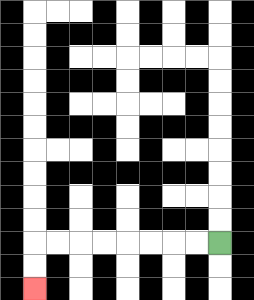{'start': '[9, 10]', 'end': '[1, 12]', 'path_directions': 'L,L,L,L,L,L,L,L,D,D', 'path_coordinates': '[[9, 10], [8, 10], [7, 10], [6, 10], [5, 10], [4, 10], [3, 10], [2, 10], [1, 10], [1, 11], [1, 12]]'}